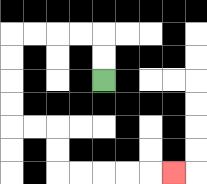{'start': '[4, 3]', 'end': '[7, 7]', 'path_directions': 'U,U,L,L,L,L,D,D,D,D,R,R,D,D,R,R,R,R,R', 'path_coordinates': '[[4, 3], [4, 2], [4, 1], [3, 1], [2, 1], [1, 1], [0, 1], [0, 2], [0, 3], [0, 4], [0, 5], [1, 5], [2, 5], [2, 6], [2, 7], [3, 7], [4, 7], [5, 7], [6, 7], [7, 7]]'}